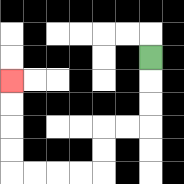{'start': '[6, 2]', 'end': '[0, 3]', 'path_directions': 'D,D,D,L,L,D,D,L,L,L,L,U,U,U,U', 'path_coordinates': '[[6, 2], [6, 3], [6, 4], [6, 5], [5, 5], [4, 5], [4, 6], [4, 7], [3, 7], [2, 7], [1, 7], [0, 7], [0, 6], [0, 5], [0, 4], [0, 3]]'}